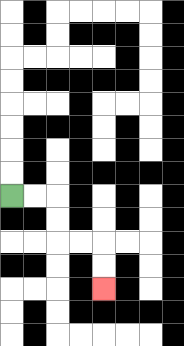{'start': '[0, 8]', 'end': '[4, 12]', 'path_directions': 'R,R,D,D,R,R,D,D', 'path_coordinates': '[[0, 8], [1, 8], [2, 8], [2, 9], [2, 10], [3, 10], [4, 10], [4, 11], [4, 12]]'}